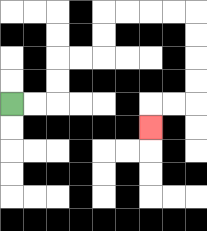{'start': '[0, 4]', 'end': '[6, 5]', 'path_directions': 'R,R,U,U,R,R,U,U,R,R,R,R,D,D,D,D,L,L,D', 'path_coordinates': '[[0, 4], [1, 4], [2, 4], [2, 3], [2, 2], [3, 2], [4, 2], [4, 1], [4, 0], [5, 0], [6, 0], [7, 0], [8, 0], [8, 1], [8, 2], [8, 3], [8, 4], [7, 4], [6, 4], [6, 5]]'}